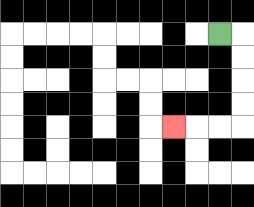{'start': '[9, 1]', 'end': '[7, 5]', 'path_directions': 'R,D,D,D,D,L,L,L', 'path_coordinates': '[[9, 1], [10, 1], [10, 2], [10, 3], [10, 4], [10, 5], [9, 5], [8, 5], [7, 5]]'}